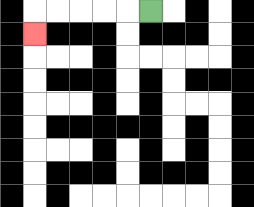{'start': '[6, 0]', 'end': '[1, 1]', 'path_directions': 'L,L,L,L,L,D', 'path_coordinates': '[[6, 0], [5, 0], [4, 0], [3, 0], [2, 0], [1, 0], [1, 1]]'}